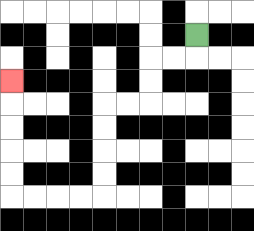{'start': '[8, 1]', 'end': '[0, 3]', 'path_directions': 'D,L,L,D,D,L,L,D,D,D,D,L,L,L,L,U,U,U,U,U', 'path_coordinates': '[[8, 1], [8, 2], [7, 2], [6, 2], [6, 3], [6, 4], [5, 4], [4, 4], [4, 5], [4, 6], [4, 7], [4, 8], [3, 8], [2, 8], [1, 8], [0, 8], [0, 7], [0, 6], [0, 5], [0, 4], [0, 3]]'}